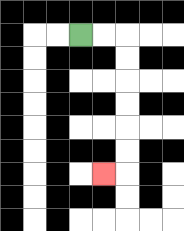{'start': '[3, 1]', 'end': '[4, 7]', 'path_directions': 'R,R,D,D,D,D,D,D,L', 'path_coordinates': '[[3, 1], [4, 1], [5, 1], [5, 2], [5, 3], [5, 4], [5, 5], [5, 6], [5, 7], [4, 7]]'}